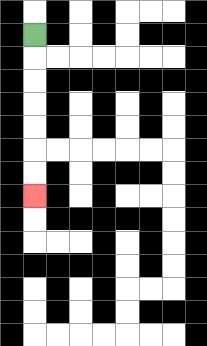{'start': '[1, 1]', 'end': '[1, 8]', 'path_directions': 'D,D,D,D,D,D,D', 'path_coordinates': '[[1, 1], [1, 2], [1, 3], [1, 4], [1, 5], [1, 6], [1, 7], [1, 8]]'}